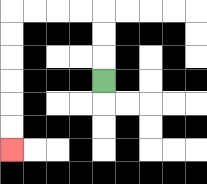{'start': '[4, 3]', 'end': '[0, 6]', 'path_directions': 'U,U,U,L,L,L,L,D,D,D,D,D,D', 'path_coordinates': '[[4, 3], [4, 2], [4, 1], [4, 0], [3, 0], [2, 0], [1, 0], [0, 0], [0, 1], [0, 2], [0, 3], [0, 4], [0, 5], [0, 6]]'}